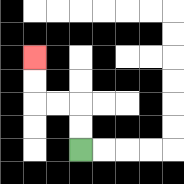{'start': '[3, 6]', 'end': '[1, 2]', 'path_directions': 'U,U,L,L,U,U', 'path_coordinates': '[[3, 6], [3, 5], [3, 4], [2, 4], [1, 4], [1, 3], [1, 2]]'}